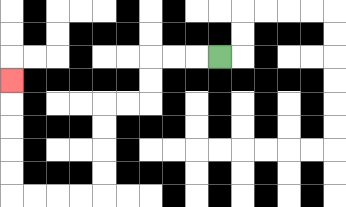{'start': '[9, 2]', 'end': '[0, 3]', 'path_directions': 'L,L,L,D,D,L,L,D,D,D,D,L,L,L,L,U,U,U,U,U', 'path_coordinates': '[[9, 2], [8, 2], [7, 2], [6, 2], [6, 3], [6, 4], [5, 4], [4, 4], [4, 5], [4, 6], [4, 7], [4, 8], [3, 8], [2, 8], [1, 8], [0, 8], [0, 7], [0, 6], [0, 5], [0, 4], [0, 3]]'}